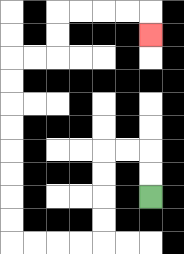{'start': '[6, 8]', 'end': '[6, 1]', 'path_directions': 'U,U,L,L,D,D,D,D,L,L,L,L,U,U,U,U,U,U,U,U,R,R,U,U,R,R,R,R,D', 'path_coordinates': '[[6, 8], [6, 7], [6, 6], [5, 6], [4, 6], [4, 7], [4, 8], [4, 9], [4, 10], [3, 10], [2, 10], [1, 10], [0, 10], [0, 9], [0, 8], [0, 7], [0, 6], [0, 5], [0, 4], [0, 3], [0, 2], [1, 2], [2, 2], [2, 1], [2, 0], [3, 0], [4, 0], [5, 0], [6, 0], [6, 1]]'}